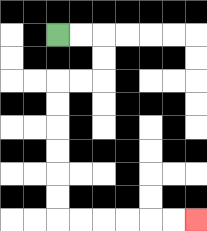{'start': '[2, 1]', 'end': '[8, 9]', 'path_directions': 'R,R,D,D,L,L,D,D,D,D,D,D,R,R,R,R,R,R', 'path_coordinates': '[[2, 1], [3, 1], [4, 1], [4, 2], [4, 3], [3, 3], [2, 3], [2, 4], [2, 5], [2, 6], [2, 7], [2, 8], [2, 9], [3, 9], [4, 9], [5, 9], [6, 9], [7, 9], [8, 9]]'}